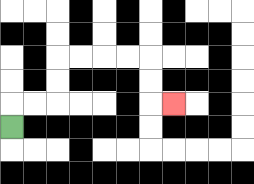{'start': '[0, 5]', 'end': '[7, 4]', 'path_directions': 'U,R,R,U,U,R,R,R,R,D,D,R', 'path_coordinates': '[[0, 5], [0, 4], [1, 4], [2, 4], [2, 3], [2, 2], [3, 2], [4, 2], [5, 2], [6, 2], [6, 3], [6, 4], [7, 4]]'}